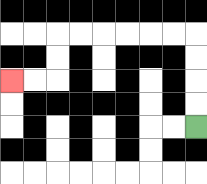{'start': '[8, 5]', 'end': '[0, 3]', 'path_directions': 'U,U,U,U,L,L,L,L,L,L,D,D,L,L', 'path_coordinates': '[[8, 5], [8, 4], [8, 3], [8, 2], [8, 1], [7, 1], [6, 1], [5, 1], [4, 1], [3, 1], [2, 1], [2, 2], [2, 3], [1, 3], [0, 3]]'}